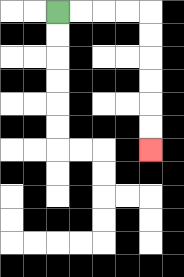{'start': '[2, 0]', 'end': '[6, 6]', 'path_directions': 'R,R,R,R,D,D,D,D,D,D', 'path_coordinates': '[[2, 0], [3, 0], [4, 0], [5, 0], [6, 0], [6, 1], [6, 2], [6, 3], [6, 4], [6, 5], [6, 6]]'}